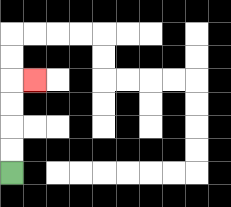{'start': '[0, 7]', 'end': '[1, 3]', 'path_directions': 'U,U,U,U,R', 'path_coordinates': '[[0, 7], [0, 6], [0, 5], [0, 4], [0, 3], [1, 3]]'}